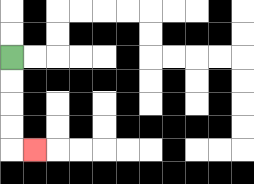{'start': '[0, 2]', 'end': '[1, 6]', 'path_directions': 'D,D,D,D,R', 'path_coordinates': '[[0, 2], [0, 3], [0, 4], [0, 5], [0, 6], [1, 6]]'}